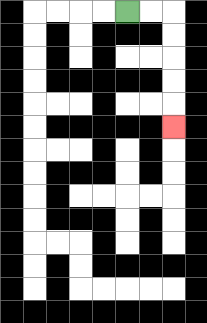{'start': '[5, 0]', 'end': '[7, 5]', 'path_directions': 'R,R,D,D,D,D,D', 'path_coordinates': '[[5, 0], [6, 0], [7, 0], [7, 1], [7, 2], [7, 3], [7, 4], [7, 5]]'}